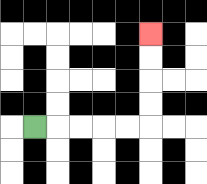{'start': '[1, 5]', 'end': '[6, 1]', 'path_directions': 'R,R,R,R,R,U,U,U,U', 'path_coordinates': '[[1, 5], [2, 5], [3, 5], [4, 5], [5, 5], [6, 5], [6, 4], [6, 3], [6, 2], [6, 1]]'}